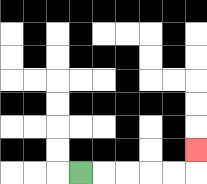{'start': '[3, 7]', 'end': '[8, 6]', 'path_directions': 'R,R,R,R,R,U', 'path_coordinates': '[[3, 7], [4, 7], [5, 7], [6, 7], [7, 7], [8, 7], [8, 6]]'}